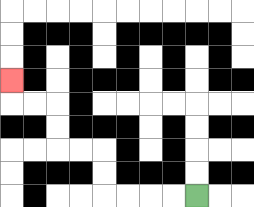{'start': '[8, 8]', 'end': '[0, 3]', 'path_directions': 'L,L,L,L,U,U,L,L,U,U,L,L,U', 'path_coordinates': '[[8, 8], [7, 8], [6, 8], [5, 8], [4, 8], [4, 7], [4, 6], [3, 6], [2, 6], [2, 5], [2, 4], [1, 4], [0, 4], [0, 3]]'}